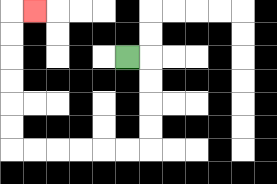{'start': '[5, 2]', 'end': '[1, 0]', 'path_directions': 'R,D,D,D,D,L,L,L,L,L,L,U,U,U,U,U,U,R', 'path_coordinates': '[[5, 2], [6, 2], [6, 3], [6, 4], [6, 5], [6, 6], [5, 6], [4, 6], [3, 6], [2, 6], [1, 6], [0, 6], [0, 5], [0, 4], [0, 3], [0, 2], [0, 1], [0, 0], [1, 0]]'}